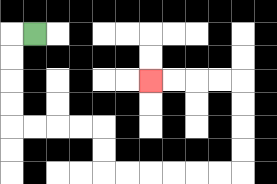{'start': '[1, 1]', 'end': '[6, 3]', 'path_directions': 'L,D,D,D,D,R,R,R,R,D,D,R,R,R,R,R,R,U,U,U,U,L,L,L,L', 'path_coordinates': '[[1, 1], [0, 1], [0, 2], [0, 3], [0, 4], [0, 5], [1, 5], [2, 5], [3, 5], [4, 5], [4, 6], [4, 7], [5, 7], [6, 7], [7, 7], [8, 7], [9, 7], [10, 7], [10, 6], [10, 5], [10, 4], [10, 3], [9, 3], [8, 3], [7, 3], [6, 3]]'}